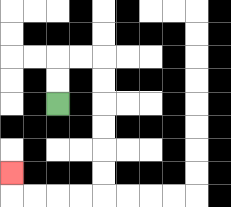{'start': '[2, 4]', 'end': '[0, 7]', 'path_directions': 'U,U,R,R,D,D,D,D,D,D,L,L,L,L,U', 'path_coordinates': '[[2, 4], [2, 3], [2, 2], [3, 2], [4, 2], [4, 3], [4, 4], [4, 5], [4, 6], [4, 7], [4, 8], [3, 8], [2, 8], [1, 8], [0, 8], [0, 7]]'}